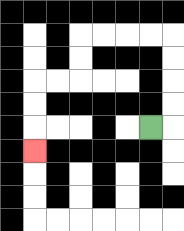{'start': '[6, 5]', 'end': '[1, 6]', 'path_directions': 'R,U,U,U,U,L,L,L,L,D,D,L,L,D,D,D', 'path_coordinates': '[[6, 5], [7, 5], [7, 4], [7, 3], [7, 2], [7, 1], [6, 1], [5, 1], [4, 1], [3, 1], [3, 2], [3, 3], [2, 3], [1, 3], [1, 4], [1, 5], [1, 6]]'}